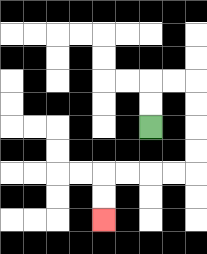{'start': '[6, 5]', 'end': '[4, 9]', 'path_directions': 'U,U,R,R,D,D,D,D,L,L,L,L,D,D', 'path_coordinates': '[[6, 5], [6, 4], [6, 3], [7, 3], [8, 3], [8, 4], [8, 5], [8, 6], [8, 7], [7, 7], [6, 7], [5, 7], [4, 7], [4, 8], [4, 9]]'}